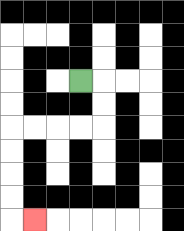{'start': '[3, 3]', 'end': '[1, 9]', 'path_directions': 'R,D,D,L,L,L,L,D,D,D,D,R', 'path_coordinates': '[[3, 3], [4, 3], [4, 4], [4, 5], [3, 5], [2, 5], [1, 5], [0, 5], [0, 6], [0, 7], [0, 8], [0, 9], [1, 9]]'}